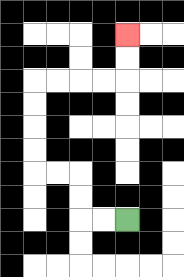{'start': '[5, 9]', 'end': '[5, 1]', 'path_directions': 'L,L,U,U,L,L,U,U,U,U,R,R,R,R,U,U', 'path_coordinates': '[[5, 9], [4, 9], [3, 9], [3, 8], [3, 7], [2, 7], [1, 7], [1, 6], [1, 5], [1, 4], [1, 3], [2, 3], [3, 3], [4, 3], [5, 3], [5, 2], [5, 1]]'}